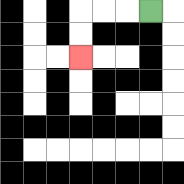{'start': '[6, 0]', 'end': '[3, 2]', 'path_directions': 'L,L,L,D,D', 'path_coordinates': '[[6, 0], [5, 0], [4, 0], [3, 0], [3, 1], [3, 2]]'}